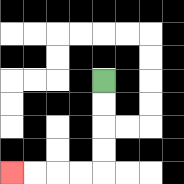{'start': '[4, 3]', 'end': '[0, 7]', 'path_directions': 'D,D,D,D,L,L,L,L', 'path_coordinates': '[[4, 3], [4, 4], [4, 5], [4, 6], [4, 7], [3, 7], [2, 7], [1, 7], [0, 7]]'}